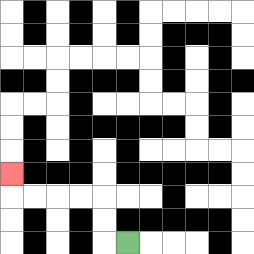{'start': '[5, 10]', 'end': '[0, 7]', 'path_directions': 'L,U,U,L,L,L,L,U', 'path_coordinates': '[[5, 10], [4, 10], [4, 9], [4, 8], [3, 8], [2, 8], [1, 8], [0, 8], [0, 7]]'}